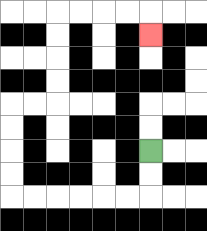{'start': '[6, 6]', 'end': '[6, 1]', 'path_directions': 'D,D,L,L,L,L,L,L,U,U,U,U,R,R,U,U,U,U,R,R,R,R,D', 'path_coordinates': '[[6, 6], [6, 7], [6, 8], [5, 8], [4, 8], [3, 8], [2, 8], [1, 8], [0, 8], [0, 7], [0, 6], [0, 5], [0, 4], [1, 4], [2, 4], [2, 3], [2, 2], [2, 1], [2, 0], [3, 0], [4, 0], [5, 0], [6, 0], [6, 1]]'}